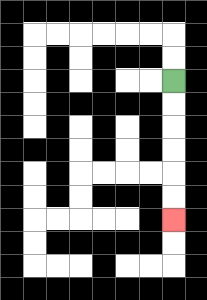{'start': '[7, 3]', 'end': '[7, 9]', 'path_directions': 'D,D,D,D,D,D', 'path_coordinates': '[[7, 3], [7, 4], [7, 5], [7, 6], [7, 7], [7, 8], [7, 9]]'}